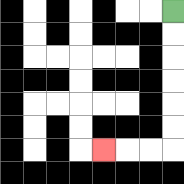{'start': '[7, 0]', 'end': '[4, 6]', 'path_directions': 'D,D,D,D,D,D,L,L,L', 'path_coordinates': '[[7, 0], [7, 1], [7, 2], [7, 3], [7, 4], [7, 5], [7, 6], [6, 6], [5, 6], [4, 6]]'}